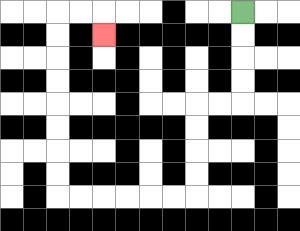{'start': '[10, 0]', 'end': '[4, 1]', 'path_directions': 'D,D,D,D,L,L,D,D,D,D,L,L,L,L,L,L,U,U,U,U,U,U,U,U,R,R,D', 'path_coordinates': '[[10, 0], [10, 1], [10, 2], [10, 3], [10, 4], [9, 4], [8, 4], [8, 5], [8, 6], [8, 7], [8, 8], [7, 8], [6, 8], [5, 8], [4, 8], [3, 8], [2, 8], [2, 7], [2, 6], [2, 5], [2, 4], [2, 3], [2, 2], [2, 1], [2, 0], [3, 0], [4, 0], [4, 1]]'}